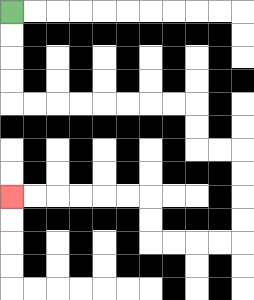{'start': '[0, 0]', 'end': '[0, 8]', 'path_directions': 'D,D,D,D,R,R,R,R,R,R,R,R,D,D,R,R,D,D,D,D,L,L,L,L,U,U,L,L,L,L,L,L', 'path_coordinates': '[[0, 0], [0, 1], [0, 2], [0, 3], [0, 4], [1, 4], [2, 4], [3, 4], [4, 4], [5, 4], [6, 4], [7, 4], [8, 4], [8, 5], [8, 6], [9, 6], [10, 6], [10, 7], [10, 8], [10, 9], [10, 10], [9, 10], [8, 10], [7, 10], [6, 10], [6, 9], [6, 8], [5, 8], [4, 8], [3, 8], [2, 8], [1, 8], [0, 8]]'}